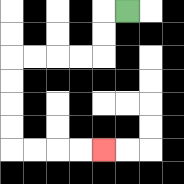{'start': '[5, 0]', 'end': '[4, 6]', 'path_directions': 'L,D,D,L,L,L,L,D,D,D,D,R,R,R,R', 'path_coordinates': '[[5, 0], [4, 0], [4, 1], [4, 2], [3, 2], [2, 2], [1, 2], [0, 2], [0, 3], [0, 4], [0, 5], [0, 6], [1, 6], [2, 6], [3, 6], [4, 6]]'}